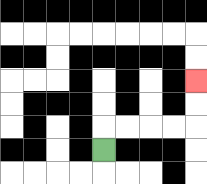{'start': '[4, 6]', 'end': '[8, 3]', 'path_directions': 'U,R,R,R,R,U,U', 'path_coordinates': '[[4, 6], [4, 5], [5, 5], [6, 5], [7, 5], [8, 5], [8, 4], [8, 3]]'}